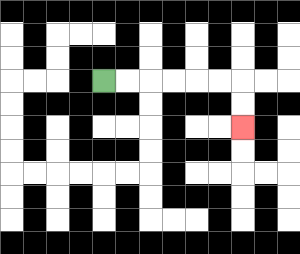{'start': '[4, 3]', 'end': '[10, 5]', 'path_directions': 'R,R,R,R,R,R,D,D', 'path_coordinates': '[[4, 3], [5, 3], [6, 3], [7, 3], [8, 3], [9, 3], [10, 3], [10, 4], [10, 5]]'}